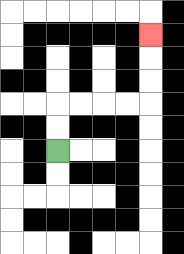{'start': '[2, 6]', 'end': '[6, 1]', 'path_directions': 'U,U,R,R,R,R,U,U,U', 'path_coordinates': '[[2, 6], [2, 5], [2, 4], [3, 4], [4, 4], [5, 4], [6, 4], [6, 3], [6, 2], [6, 1]]'}